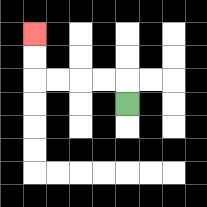{'start': '[5, 4]', 'end': '[1, 1]', 'path_directions': 'U,L,L,L,L,U,U', 'path_coordinates': '[[5, 4], [5, 3], [4, 3], [3, 3], [2, 3], [1, 3], [1, 2], [1, 1]]'}